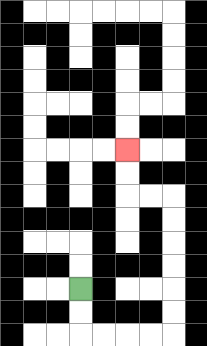{'start': '[3, 12]', 'end': '[5, 6]', 'path_directions': 'D,D,R,R,R,R,U,U,U,U,U,U,L,L,U,U', 'path_coordinates': '[[3, 12], [3, 13], [3, 14], [4, 14], [5, 14], [6, 14], [7, 14], [7, 13], [7, 12], [7, 11], [7, 10], [7, 9], [7, 8], [6, 8], [5, 8], [5, 7], [5, 6]]'}